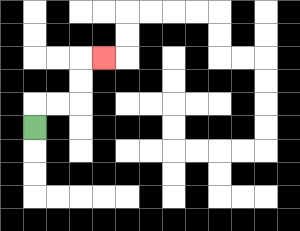{'start': '[1, 5]', 'end': '[4, 2]', 'path_directions': 'U,R,R,U,U,R', 'path_coordinates': '[[1, 5], [1, 4], [2, 4], [3, 4], [3, 3], [3, 2], [4, 2]]'}